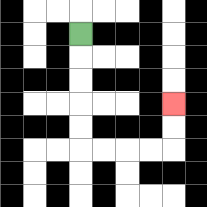{'start': '[3, 1]', 'end': '[7, 4]', 'path_directions': 'D,D,D,D,D,R,R,R,R,U,U', 'path_coordinates': '[[3, 1], [3, 2], [3, 3], [3, 4], [3, 5], [3, 6], [4, 6], [5, 6], [6, 6], [7, 6], [7, 5], [7, 4]]'}